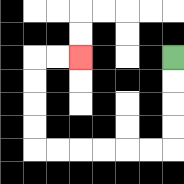{'start': '[7, 2]', 'end': '[3, 2]', 'path_directions': 'D,D,D,D,L,L,L,L,L,L,U,U,U,U,R,R', 'path_coordinates': '[[7, 2], [7, 3], [7, 4], [7, 5], [7, 6], [6, 6], [5, 6], [4, 6], [3, 6], [2, 6], [1, 6], [1, 5], [1, 4], [1, 3], [1, 2], [2, 2], [3, 2]]'}